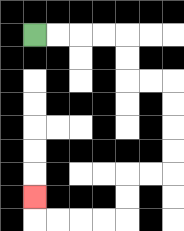{'start': '[1, 1]', 'end': '[1, 8]', 'path_directions': 'R,R,R,R,D,D,R,R,D,D,D,D,L,L,D,D,L,L,L,L,U', 'path_coordinates': '[[1, 1], [2, 1], [3, 1], [4, 1], [5, 1], [5, 2], [5, 3], [6, 3], [7, 3], [7, 4], [7, 5], [7, 6], [7, 7], [6, 7], [5, 7], [5, 8], [5, 9], [4, 9], [3, 9], [2, 9], [1, 9], [1, 8]]'}